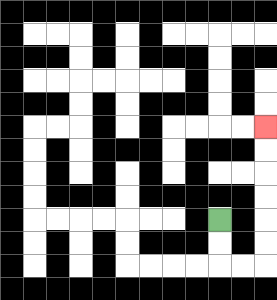{'start': '[9, 9]', 'end': '[11, 5]', 'path_directions': 'D,D,R,R,U,U,U,U,U,U', 'path_coordinates': '[[9, 9], [9, 10], [9, 11], [10, 11], [11, 11], [11, 10], [11, 9], [11, 8], [11, 7], [11, 6], [11, 5]]'}